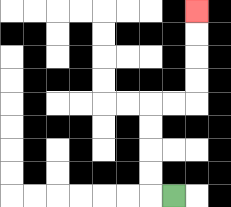{'start': '[7, 8]', 'end': '[8, 0]', 'path_directions': 'L,U,U,U,U,R,R,U,U,U,U', 'path_coordinates': '[[7, 8], [6, 8], [6, 7], [6, 6], [6, 5], [6, 4], [7, 4], [8, 4], [8, 3], [8, 2], [8, 1], [8, 0]]'}